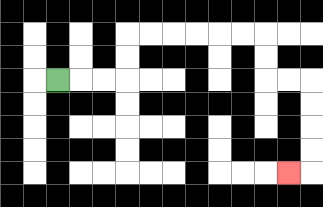{'start': '[2, 3]', 'end': '[12, 7]', 'path_directions': 'R,R,R,U,U,R,R,R,R,R,R,D,D,R,R,D,D,D,D,L', 'path_coordinates': '[[2, 3], [3, 3], [4, 3], [5, 3], [5, 2], [5, 1], [6, 1], [7, 1], [8, 1], [9, 1], [10, 1], [11, 1], [11, 2], [11, 3], [12, 3], [13, 3], [13, 4], [13, 5], [13, 6], [13, 7], [12, 7]]'}